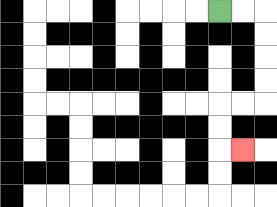{'start': '[9, 0]', 'end': '[10, 6]', 'path_directions': 'R,R,D,D,D,D,L,L,D,D,R', 'path_coordinates': '[[9, 0], [10, 0], [11, 0], [11, 1], [11, 2], [11, 3], [11, 4], [10, 4], [9, 4], [9, 5], [9, 6], [10, 6]]'}